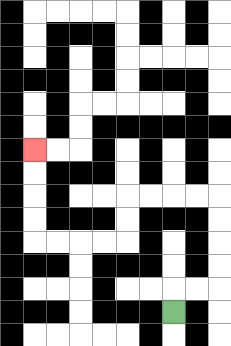{'start': '[7, 13]', 'end': '[1, 6]', 'path_directions': 'U,R,R,U,U,U,U,L,L,L,L,D,D,L,L,L,L,U,U,U,U', 'path_coordinates': '[[7, 13], [7, 12], [8, 12], [9, 12], [9, 11], [9, 10], [9, 9], [9, 8], [8, 8], [7, 8], [6, 8], [5, 8], [5, 9], [5, 10], [4, 10], [3, 10], [2, 10], [1, 10], [1, 9], [1, 8], [1, 7], [1, 6]]'}